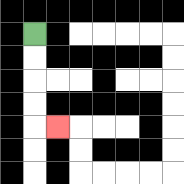{'start': '[1, 1]', 'end': '[2, 5]', 'path_directions': 'D,D,D,D,R', 'path_coordinates': '[[1, 1], [1, 2], [1, 3], [1, 4], [1, 5], [2, 5]]'}